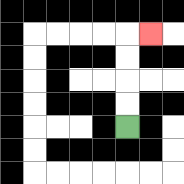{'start': '[5, 5]', 'end': '[6, 1]', 'path_directions': 'U,U,U,U,R', 'path_coordinates': '[[5, 5], [5, 4], [5, 3], [5, 2], [5, 1], [6, 1]]'}